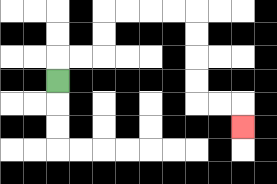{'start': '[2, 3]', 'end': '[10, 5]', 'path_directions': 'U,R,R,U,U,R,R,R,R,D,D,D,D,R,R,D', 'path_coordinates': '[[2, 3], [2, 2], [3, 2], [4, 2], [4, 1], [4, 0], [5, 0], [6, 0], [7, 0], [8, 0], [8, 1], [8, 2], [8, 3], [8, 4], [9, 4], [10, 4], [10, 5]]'}